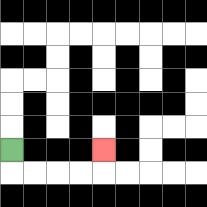{'start': '[0, 6]', 'end': '[4, 6]', 'path_directions': 'D,R,R,R,R,U', 'path_coordinates': '[[0, 6], [0, 7], [1, 7], [2, 7], [3, 7], [4, 7], [4, 6]]'}